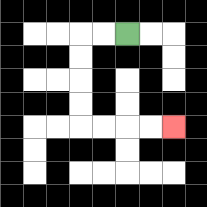{'start': '[5, 1]', 'end': '[7, 5]', 'path_directions': 'L,L,D,D,D,D,R,R,R,R', 'path_coordinates': '[[5, 1], [4, 1], [3, 1], [3, 2], [3, 3], [3, 4], [3, 5], [4, 5], [5, 5], [6, 5], [7, 5]]'}